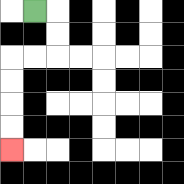{'start': '[1, 0]', 'end': '[0, 6]', 'path_directions': 'R,D,D,L,L,D,D,D,D', 'path_coordinates': '[[1, 0], [2, 0], [2, 1], [2, 2], [1, 2], [0, 2], [0, 3], [0, 4], [0, 5], [0, 6]]'}